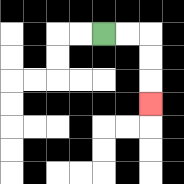{'start': '[4, 1]', 'end': '[6, 4]', 'path_directions': 'R,R,D,D,D', 'path_coordinates': '[[4, 1], [5, 1], [6, 1], [6, 2], [6, 3], [6, 4]]'}